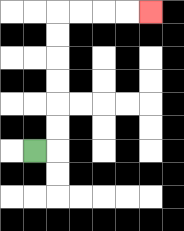{'start': '[1, 6]', 'end': '[6, 0]', 'path_directions': 'R,U,U,U,U,U,U,R,R,R,R', 'path_coordinates': '[[1, 6], [2, 6], [2, 5], [2, 4], [2, 3], [2, 2], [2, 1], [2, 0], [3, 0], [4, 0], [5, 0], [6, 0]]'}